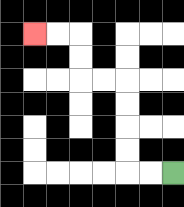{'start': '[7, 7]', 'end': '[1, 1]', 'path_directions': 'L,L,U,U,U,U,L,L,U,U,L,L', 'path_coordinates': '[[7, 7], [6, 7], [5, 7], [5, 6], [5, 5], [5, 4], [5, 3], [4, 3], [3, 3], [3, 2], [3, 1], [2, 1], [1, 1]]'}